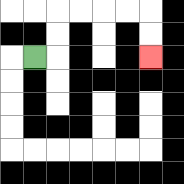{'start': '[1, 2]', 'end': '[6, 2]', 'path_directions': 'R,U,U,R,R,R,R,D,D', 'path_coordinates': '[[1, 2], [2, 2], [2, 1], [2, 0], [3, 0], [4, 0], [5, 0], [6, 0], [6, 1], [6, 2]]'}